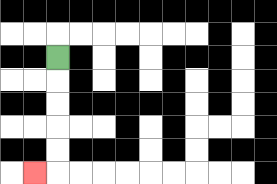{'start': '[2, 2]', 'end': '[1, 7]', 'path_directions': 'D,D,D,D,D,L', 'path_coordinates': '[[2, 2], [2, 3], [2, 4], [2, 5], [2, 6], [2, 7], [1, 7]]'}